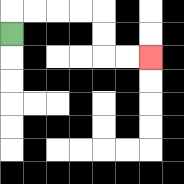{'start': '[0, 1]', 'end': '[6, 2]', 'path_directions': 'U,R,R,R,R,D,D,R,R', 'path_coordinates': '[[0, 1], [0, 0], [1, 0], [2, 0], [3, 0], [4, 0], [4, 1], [4, 2], [5, 2], [6, 2]]'}